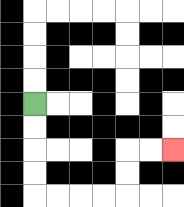{'start': '[1, 4]', 'end': '[7, 6]', 'path_directions': 'D,D,D,D,R,R,R,R,U,U,R,R', 'path_coordinates': '[[1, 4], [1, 5], [1, 6], [1, 7], [1, 8], [2, 8], [3, 8], [4, 8], [5, 8], [5, 7], [5, 6], [6, 6], [7, 6]]'}